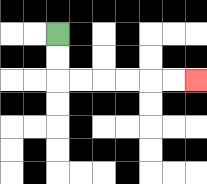{'start': '[2, 1]', 'end': '[8, 3]', 'path_directions': 'D,D,R,R,R,R,R,R', 'path_coordinates': '[[2, 1], [2, 2], [2, 3], [3, 3], [4, 3], [5, 3], [6, 3], [7, 3], [8, 3]]'}